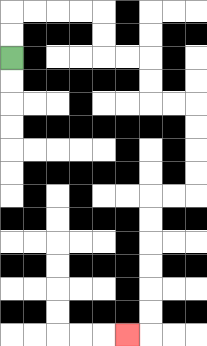{'start': '[0, 2]', 'end': '[5, 14]', 'path_directions': 'U,U,R,R,R,R,D,D,R,R,D,D,R,R,D,D,D,D,L,L,D,D,D,D,D,D,L', 'path_coordinates': '[[0, 2], [0, 1], [0, 0], [1, 0], [2, 0], [3, 0], [4, 0], [4, 1], [4, 2], [5, 2], [6, 2], [6, 3], [6, 4], [7, 4], [8, 4], [8, 5], [8, 6], [8, 7], [8, 8], [7, 8], [6, 8], [6, 9], [6, 10], [6, 11], [6, 12], [6, 13], [6, 14], [5, 14]]'}